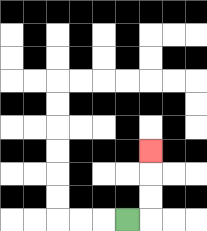{'start': '[5, 9]', 'end': '[6, 6]', 'path_directions': 'R,U,U,U', 'path_coordinates': '[[5, 9], [6, 9], [6, 8], [6, 7], [6, 6]]'}